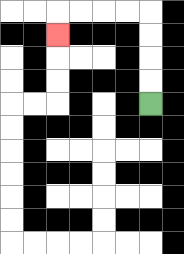{'start': '[6, 4]', 'end': '[2, 1]', 'path_directions': 'U,U,U,U,L,L,L,L,D', 'path_coordinates': '[[6, 4], [6, 3], [6, 2], [6, 1], [6, 0], [5, 0], [4, 0], [3, 0], [2, 0], [2, 1]]'}